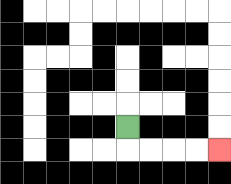{'start': '[5, 5]', 'end': '[9, 6]', 'path_directions': 'D,R,R,R,R', 'path_coordinates': '[[5, 5], [5, 6], [6, 6], [7, 6], [8, 6], [9, 6]]'}